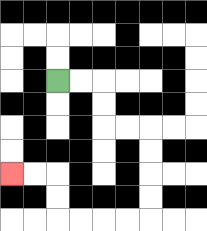{'start': '[2, 3]', 'end': '[0, 7]', 'path_directions': 'R,R,D,D,R,R,D,D,D,D,L,L,L,L,U,U,L,L', 'path_coordinates': '[[2, 3], [3, 3], [4, 3], [4, 4], [4, 5], [5, 5], [6, 5], [6, 6], [6, 7], [6, 8], [6, 9], [5, 9], [4, 9], [3, 9], [2, 9], [2, 8], [2, 7], [1, 7], [0, 7]]'}